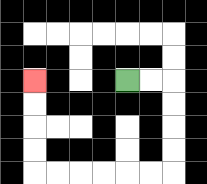{'start': '[5, 3]', 'end': '[1, 3]', 'path_directions': 'R,R,D,D,D,D,L,L,L,L,L,L,U,U,U,U', 'path_coordinates': '[[5, 3], [6, 3], [7, 3], [7, 4], [7, 5], [7, 6], [7, 7], [6, 7], [5, 7], [4, 7], [3, 7], [2, 7], [1, 7], [1, 6], [1, 5], [1, 4], [1, 3]]'}